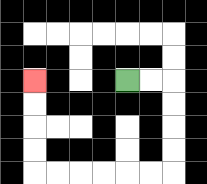{'start': '[5, 3]', 'end': '[1, 3]', 'path_directions': 'R,R,D,D,D,D,L,L,L,L,L,L,U,U,U,U', 'path_coordinates': '[[5, 3], [6, 3], [7, 3], [7, 4], [7, 5], [7, 6], [7, 7], [6, 7], [5, 7], [4, 7], [3, 7], [2, 7], [1, 7], [1, 6], [1, 5], [1, 4], [1, 3]]'}